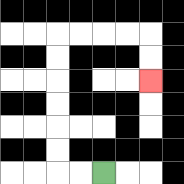{'start': '[4, 7]', 'end': '[6, 3]', 'path_directions': 'L,L,U,U,U,U,U,U,R,R,R,R,D,D', 'path_coordinates': '[[4, 7], [3, 7], [2, 7], [2, 6], [2, 5], [2, 4], [2, 3], [2, 2], [2, 1], [3, 1], [4, 1], [5, 1], [6, 1], [6, 2], [6, 3]]'}